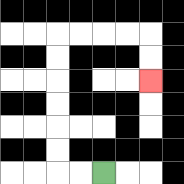{'start': '[4, 7]', 'end': '[6, 3]', 'path_directions': 'L,L,U,U,U,U,U,U,R,R,R,R,D,D', 'path_coordinates': '[[4, 7], [3, 7], [2, 7], [2, 6], [2, 5], [2, 4], [2, 3], [2, 2], [2, 1], [3, 1], [4, 1], [5, 1], [6, 1], [6, 2], [6, 3]]'}